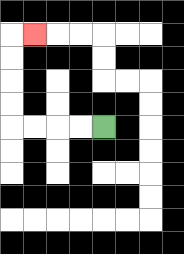{'start': '[4, 5]', 'end': '[1, 1]', 'path_directions': 'L,L,L,L,U,U,U,U,R', 'path_coordinates': '[[4, 5], [3, 5], [2, 5], [1, 5], [0, 5], [0, 4], [0, 3], [0, 2], [0, 1], [1, 1]]'}